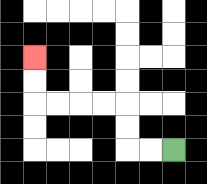{'start': '[7, 6]', 'end': '[1, 2]', 'path_directions': 'L,L,U,U,L,L,L,L,U,U', 'path_coordinates': '[[7, 6], [6, 6], [5, 6], [5, 5], [5, 4], [4, 4], [3, 4], [2, 4], [1, 4], [1, 3], [1, 2]]'}